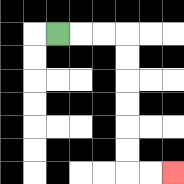{'start': '[2, 1]', 'end': '[7, 7]', 'path_directions': 'R,R,R,D,D,D,D,D,D,R,R', 'path_coordinates': '[[2, 1], [3, 1], [4, 1], [5, 1], [5, 2], [5, 3], [5, 4], [5, 5], [5, 6], [5, 7], [6, 7], [7, 7]]'}